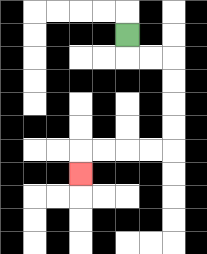{'start': '[5, 1]', 'end': '[3, 7]', 'path_directions': 'D,R,R,D,D,D,D,L,L,L,L,D', 'path_coordinates': '[[5, 1], [5, 2], [6, 2], [7, 2], [7, 3], [7, 4], [7, 5], [7, 6], [6, 6], [5, 6], [4, 6], [3, 6], [3, 7]]'}